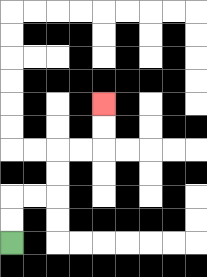{'start': '[0, 10]', 'end': '[4, 4]', 'path_directions': 'U,U,R,R,U,U,R,R,U,U', 'path_coordinates': '[[0, 10], [0, 9], [0, 8], [1, 8], [2, 8], [2, 7], [2, 6], [3, 6], [4, 6], [4, 5], [4, 4]]'}